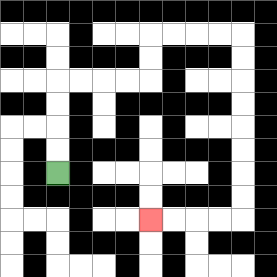{'start': '[2, 7]', 'end': '[6, 9]', 'path_directions': 'U,U,U,U,R,R,R,R,U,U,R,R,R,R,D,D,D,D,D,D,D,D,L,L,L,L', 'path_coordinates': '[[2, 7], [2, 6], [2, 5], [2, 4], [2, 3], [3, 3], [4, 3], [5, 3], [6, 3], [6, 2], [6, 1], [7, 1], [8, 1], [9, 1], [10, 1], [10, 2], [10, 3], [10, 4], [10, 5], [10, 6], [10, 7], [10, 8], [10, 9], [9, 9], [8, 9], [7, 9], [6, 9]]'}